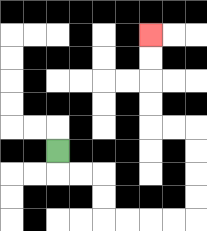{'start': '[2, 6]', 'end': '[6, 1]', 'path_directions': 'D,R,R,D,D,R,R,R,R,U,U,U,U,L,L,U,U,U,U', 'path_coordinates': '[[2, 6], [2, 7], [3, 7], [4, 7], [4, 8], [4, 9], [5, 9], [6, 9], [7, 9], [8, 9], [8, 8], [8, 7], [8, 6], [8, 5], [7, 5], [6, 5], [6, 4], [6, 3], [6, 2], [6, 1]]'}